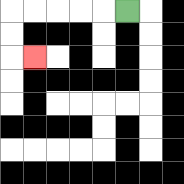{'start': '[5, 0]', 'end': '[1, 2]', 'path_directions': 'L,L,L,L,L,D,D,R', 'path_coordinates': '[[5, 0], [4, 0], [3, 0], [2, 0], [1, 0], [0, 0], [0, 1], [0, 2], [1, 2]]'}